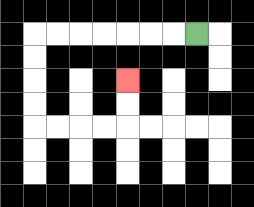{'start': '[8, 1]', 'end': '[5, 3]', 'path_directions': 'L,L,L,L,L,L,L,D,D,D,D,R,R,R,R,U,U', 'path_coordinates': '[[8, 1], [7, 1], [6, 1], [5, 1], [4, 1], [3, 1], [2, 1], [1, 1], [1, 2], [1, 3], [1, 4], [1, 5], [2, 5], [3, 5], [4, 5], [5, 5], [5, 4], [5, 3]]'}